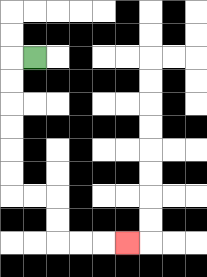{'start': '[1, 2]', 'end': '[5, 10]', 'path_directions': 'L,D,D,D,D,D,D,R,R,D,D,R,R,R', 'path_coordinates': '[[1, 2], [0, 2], [0, 3], [0, 4], [0, 5], [0, 6], [0, 7], [0, 8], [1, 8], [2, 8], [2, 9], [2, 10], [3, 10], [4, 10], [5, 10]]'}